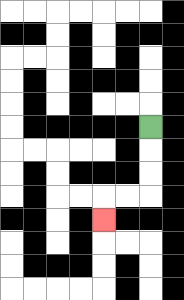{'start': '[6, 5]', 'end': '[4, 9]', 'path_directions': 'D,D,D,L,L,D', 'path_coordinates': '[[6, 5], [6, 6], [6, 7], [6, 8], [5, 8], [4, 8], [4, 9]]'}